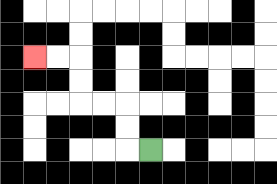{'start': '[6, 6]', 'end': '[1, 2]', 'path_directions': 'L,U,U,L,L,U,U,L,L', 'path_coordinates': '[[6, 6], [5, 6], [5, 5], [5, 4], [4, 4], [3, 4], [3, 3], [3, 2], [2, 2], [1, 2]]'}